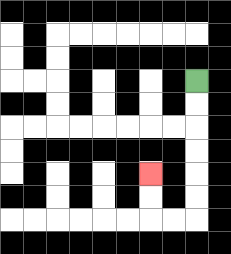{'start': '[8, 3]', 'end': '[6, 7]', 'path_directions': 'D,D,D,D,D,D,L,L,U,U', 'path_coordinates': '[[8, 3], [8, 4], [8, 5], [8, 6], [8, 7], [8, 8], [8, 9], [7, 9], [6, 9], [6, 8], [6, 7]]'}